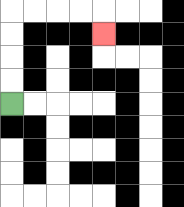{'start': '[0, 4]', 'end': '[4, 1]', 'path_directions': 'U,U,U,U,R,R,R,R,D', 'path_coordinates': '[[0, 4], [0, 3], [0, 2], [0, 1], [0, 0], [1, 0], [2, 0], [3, 0], [4, 0], [4, 1]]'}